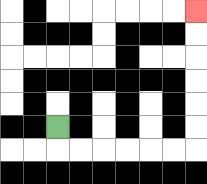{'start': '[2, 5]', 'end': '[8, 0]', 'path_directions': 'D,R,R,R,R,R,R,U,U,U,U,U,U', 'path_coordinates': '[[2, 5], [2, 6], [3, 6], [4, 6], [5, 6], [6, 6], [7, 6], [8, 6], [8, 5], [8, 4], [8, 3], [8, 2], [8, 1], [8, 0]]'}